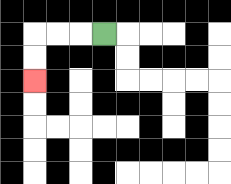{'start': '[4, 1]', 'end': '[1, 3]', 'path_directions': 'L,L,L,D,D', 'path_coordinates': '[[4, 1], [3, 1], [2, 1], [1, 1], [1, 2], [1, 3]]'}